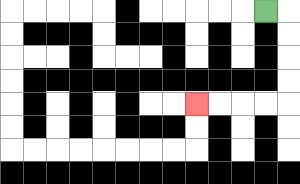{'start': '[11, 0]', 'end': '[8, 4]', 'path_directions': 'R,D,D,D,D,L,L,L,L', 'path_coordinates': '[[11, 0], [12, 0], [12, 1], [12, 2], [12, 3], [12, 4], [11, 4], [10, 4], [9, 4], [8, 4]]'}